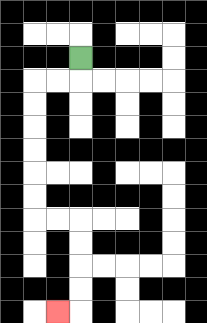{'start': '[3, 2]', 'end': '[2, 13]', 'path_directions': 'D,L,L,D,D,D,D,D,D,R,R,D,D,D,D,L', 'path_coordinates': '[[3, 2], [3, 3], [2, 3], [1, 3], [1, 4], [1, 5], [1, 6], [1, 7], [1, 8], [1, 9], [2, 9], [3, 9], [3, 10], [3, 11], [3, 12], [3, 13], [2, 13]]'}